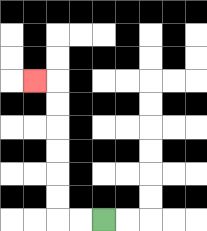{'start': '[4, 9]', 'end': '[1, 3]', 'path_directions': 'L,L,U,U,U,U,U,U,L', 'path_coordinates': '[[4, 9], [3, 9], [2, 9], [2, 8], [2, 7], [2, 6], [2, 5], [2, 4], [2, 3], [1, 3]]'}